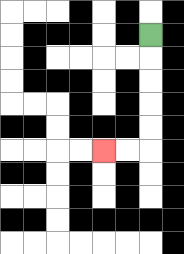{'start': '[6, 1]', 'end': '[4, 6]', 'path_directions': 'D,D,D,D,D,L,L', 'path_coordinates': '[[6, 1], [6, 2], [6, 3], [6, 4], [6, 5], [6, 6], [5, 6], [4, 6]]'}